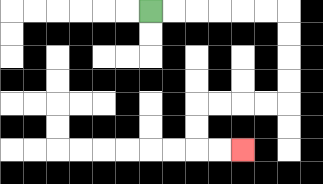{'start': '[6, 0]', 'end': '[10, 6]', 'path_directions': 'R,R,R,R,R,R,D,D,D,D,L,L,L,L,D,D,R,R', 'path_coordinates': '[[6, 0], [7, 0], [8, 0], [9, 0], [10, 0], [11, 0], [12, 0], [12, 1], [12, 2], [12, 3], [12, 4], [11, 4], [10, 4], [9, 4], [8, 4], [8, 5], [8, 6], [9, 6], [10, 6]]'}